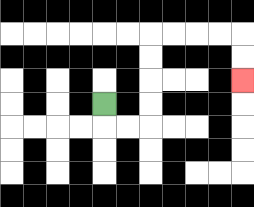{'start': '[4, 4]', 'end': '[10, 3]', 'path_directions': 'D,R,R,U,U,U,U,R,R,R,R,D,D', 'path_coordinates': '[[4, 4], [4, 5], [5, 5], [6, 5], [6, 4], [6, 3], [6, 2], [6, 1], [7, 1], [8, 1], [9, 1], [10, 1], [10, 2], [10, 3]]'}